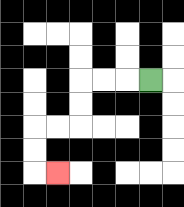{'start': '[6, 3]', 'end': '[2, 7]', 'path_directions': 'L,L,L,D,D,L,L,D,D,R', 'path_coordinates': '[[6, 3], [5, 3], [4, 3], [3, 3], [3, 4], [3, 5], [2, 5], [1, 5], [1, 6], [1, 7], [2, 7]]'}